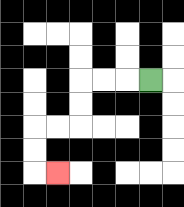{'start': '[6, 3]', 'end': '[2, 7]', 'path_directions': 'L,L,L,D,D,L,L,D,D,R', 'path_coordinates': '[[6, 3], [5, 3], [4, 3], [3, 3], [3, 4], [3, 5], [2, 5], [1, 5], [1, 6], [1, 7], [2, 7]]'}